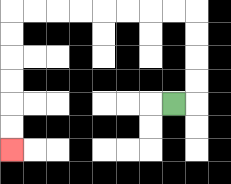{'start': '[7, 4]', 'end': '[0, 6]', 'path_directions': 'R,U,U,U,U,L,L,L,L,L,L,L,L,D,D,D,D,D,D', 'path_coordinates': '[[7, 4], [8, 4], [8, 3], [8, 2], [8, 1], [8, 0], [7, 0], [6, 0], [5, 0], [4, 0], [3, 0], [2, 0], [1, 0], [0, 0], [0, 1], [0, 2], [0, 3], [0, 4], [0, 5], [0, 6]]'}